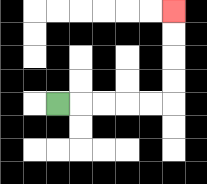{'start': '[2, 4]', 'end': '[7, 0]', 'path_directions': 'R,R,R,R,R,U,U,U,U', 'path_coordinates': '[[2, 4], [3, 4], [4, 4], [5, 4], [6, 4], [7, 4], [7, 3], [7, 2], [7, 1], [7, 0]]'}